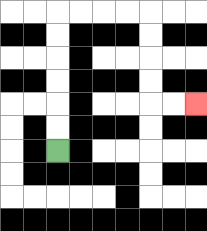{'start': '[2, 6]', 'end': '[8, 4]', 'path_directions': 'U,U,U,U,U,U,R,R,R,R,D,D,D,D,R,R', 'path_coordinates': '[[2, 6], [2, 5], [2, 4], [2, 3], [2, 2], [2, 1], [2, 0], [3, 0], [4, 0], [5, 0], [6, 0], [6, 1], [6, 2], [6, 3], [6, 4], [7, 4], [8, 4]]'}